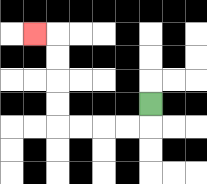{'start': '[6, 4]', 'end': '[1, 1]', 'path_directions': 'D,L,L,L,L,U,U,U,U,L', 'path_coordinates': '[[6, 4], [6, 5], [5, 5], [4, 5], [3, 5], [2, 5], [2, 4], [2, 3], [2, 2], [2, 1], [1, 1]]'}